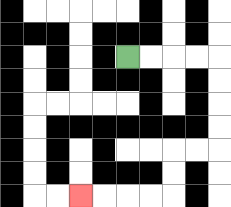{'start': '[5, 2]', 'end': '[3, 8]', 'path_directions': 'R,R,R,R,D,D,D,D,L,L,D,D,L,L,L,L', 'path_coordinates': '[[5, 2], [6, 2], [7, 2], [8, 2], [9, 2], [9, 3], [9, 4], [9, 5], [9, 6], [8, 6], [7, 6], [7, 7], [7, 8], [6, 8], [5, 8], [4, 8], [3, 8]]'}